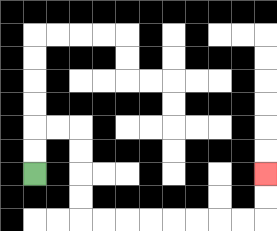{'start': '[1, 7]', 'end': '[11, 7]', 'path_directions': 'U,U,R,R,D,D,D,D,R,R,R,R,R,R,R,R,U,U', 'path_coordinates': '[[1, 7], [1, 6], [1, 5], [2, 5], [3, 5], [3, 6], [3, 7], [3, 8], [3, 9], [4, 9], [5, 9], [6, 9], [7, 9], [8, 9], [9, 9], [10, 9], [11, 9], [11, 8], [11, 7]]'}